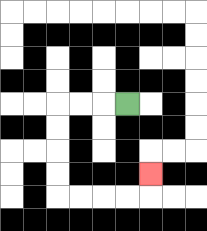{'start': '[5, 4]', 'end': '[6, 7]', 'path_directions': 'L,L,L,D,D,D,D,R,R,R,R,U', 'path_coordinates': '[[5, 4], [4, 4], [3, 4], [2, 4], [2, 5], [2, 6], [2, 7], [2, 8], [3, 8], [4, 8], [5, 8], [6, 8], [6, 7]]'}